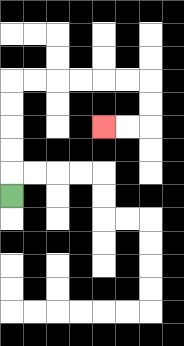{'start': '[0, 8]', 'end': '[4, 5]', 'path_directions': 'U,U,U,U,U,R,R,R,R,R,R,D,D,L,L', 'path_coordinates': '[[0, 8], [0, 7], [0, 6], [0, 5], [0, 4], [0, 3], [1, 3], [2, 3], [3, 3], [4, 3], [5, 3], [6, 3], [6, 4], [6, 5], [5, 5], [4, 5]]'}